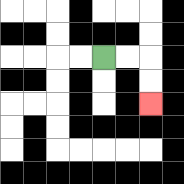{'start': '[4, 2]', 'end': '[6, 4]', 'path_directions': 'R,R,D,D', 'path_coordinates': '[[4, 2], [5, 2], [6, 2], [6, 3], [6, 4]]'}